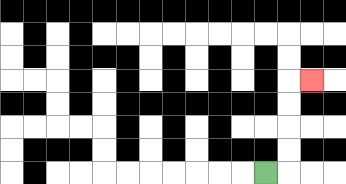{'start': '[11, 7]', 'end': '[13, 3]', 'path_directions': 'R,U,U,U,U,R', 'path_coordinates': '[[11, 7], [12, 7], [12, 6], [12, 5], [12, 4], [12, 3], [13, 3]]'}